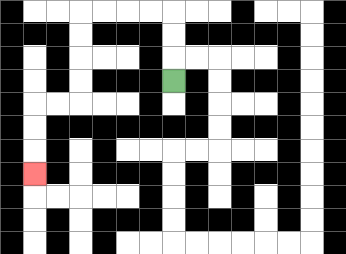{'start': '[7, 3]', 'end': '[1, 7]', 'path_directions': 'U,U,U,L,L,L,L,D,D,D,D,L,L,D,D,D', 'path_coordinates': '[[7, 3], [7, 2], [7, 1], [7, 0], [6, 0], [5, 0], [4, 0], [3, 0], [3, 1], [3, 2], [3, 3], [3, 4], [2, 4], [1, 4], [1, 5], [1, 6], [1, 7]]'}